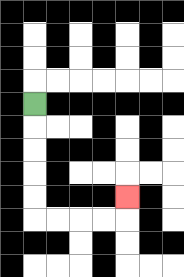{'start': '[1, 4]', 'end': '[5, 8]', 'path_directions': 'D,D,D,D,D,R,R,R,R,U', 'path_coordinates': '[[1, 4], [1, 5], [1, 6], [1, 7], [1, 8], [1, 9], [2, 9], [3, 9], [4, 9], [5, 9], [5, 8]]'}